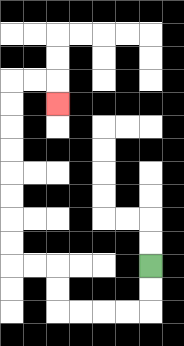{'start': '[6, 11]', 'end': '[2, 4]', 'path_directions': 'D,D,L,L,L,L,U,U,L,L,U,U,U,U,U,U,U,U,R,R,D', 'path_coordinates': '[[6, 11], [6, 12], [6, 13], [5, 13], [4, 13], [3, 13], [2, 13], [2, 12], [2, 11], [1, 11], [0, 11], [0, 10], [0, 9], [0, 8], [0, 7], [0, 6], [0, 5], [0, 4], [0, 3], [1, 3], [2, 3], [2, 4]]'}